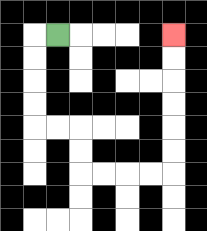{'start': '[2, 1]', 'end': '[7, 1]', 'path_directions': 'L,D,D,D,D,R,R,D,D,R,R,R,R,U,U,U,U,U,U', 'path_coordinates': '[[2, 1], [1, 1], [1, 2], [1, 3], [1, 4], [1, 5], [2, 5], [3, 5], [3, 6], [3, 7], [4, 7], [5, 7], [6, 7], [7, 7], [7, 6], [7, 5], [7, 4], [7, 3], [7, 2], [7, 1]]'}